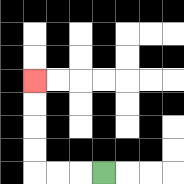{'start': '[4, 7]', 'end': '[1, 3]', 'path_directions': 'L,L,L,U,U,U,U', 'path_coordinates': '[[4, 7], [3, 7], [2, 7], [1, 7], [1, 6], [1, 5], [1, 4], [1, 3]]'}